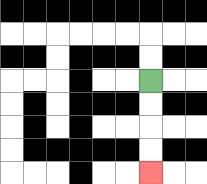{'start': '[6, 3]', 'end': '[6, 7]', 'path_directions': 'D,D,D,D', 'path_coordinates': '[[6, 3], [6, 4], [6, 5], [6, 6], [6, 7]]'}